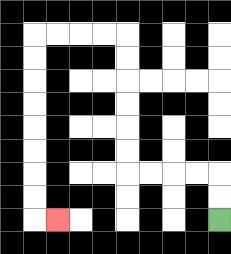{'start': '[9, 9]', 'end': '[2, 9]', 'path_directions': 'U,U,L,L,L,L,U,U,U,U,U,U,L,L,L,L,D,D,D,D,D,D,D,D,R', 'path_coordinates': '[[9, 9], [9, 8], [9, 7], [8, 7], [7, 7], [6, 7], [5, 7], [5, 6], [5, 5], [5, 4], [5, 3], [5, 2], [5, 1], [4, 1], [3, 1], [2, 1], [1, 1], [1, 2], [1, 3], [1, 4], [1, 5], [1, 6], [1, 7], [1, 8], [1, 9], [2, 9]]'}